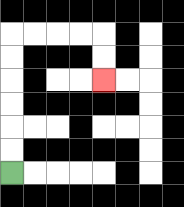{'start': '[0, 7]', 'end': '[4, 3]', 'path_directions': 'U,U,U,U,U,U,R,R,R,R,D,D', 'path_coordinates': '[[0, 7], [0, 6], [0, 5], [0, 4], [0, 3], [0, 2], [0, 1], [1, 1], [2, 1], [3, 1], [4, 1], [4, 2], [4, 3]]'}